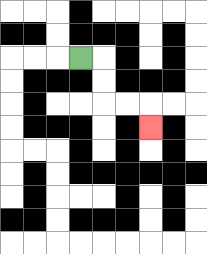{'start': '[3, 2]', 'end': '[6, 5]', 'path_directions': 'R,D,D,R,R,D', 'path_coordinates': '[[3, 2], [4, 2], [4, 3], [4, 4], [5, 4], [6, 4], [6, 5]]'}